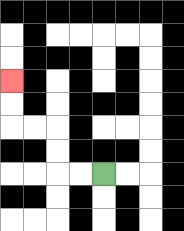{'start': '[4, 7]', 'end': '[0, 3]', 'path_directions': 'L,L,U,U,L,L,U,U', 'path_coordinates': '[[4, 7], [3, 7], [2, 7], [2, 6], [2, 5], [1, 5], [0, 5], [0, 4], [0, 3]]'}